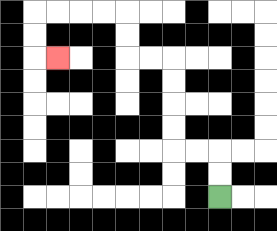{'start': '[9, 8]', 'end': '[2, 2]', 'path_directions': 'U,U,L,L,U,U,U,U,L,L,U,U,L,L,L,L,D,D,R', 'path_coordinates': '[[9, 8], [9, 7], [9, 6], [8, 6], [7, 6], [7, 5], [7, 4], [7, 3], [7, 2], [6, 2], [5, 2], [5, 1], [5, 0], [4, 0], [3, 0], [2, 0], [1, 0], [1, 1], [1, 2], [2, 2]]'}